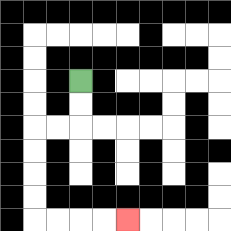{'start': '[3, 3]', 'end': '[5, 9]', 'path_directions': 'D,D,L,L,D,D,D,D,R,R,R,R', 'path_coordinates': '[[3, 3], [3, 4], [3, 5], [2, 5], [1, 5], [1, 6], [1, 7], [1, 8], [1, 9], [2, 9], [3, 9], [4, 9], [5, 9]]'}